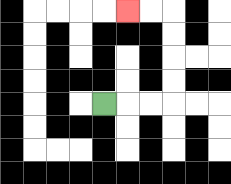{'start': '[4, 4]', 'end': '[5, 0]', 'path_directions': 'R,R,R,U,U,U,U,L,L', 'path_coordinates': '[[4, 4], [5, 4], [6, 4], [7, 4], [7, 3], [7, 2], [7, 1], [7, 0], [6, 0], [5, 0]]'}